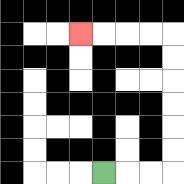{'start': '[4, 7]', 'end': '[3, 1]', 'path_directions': 'R,R,R,U,U,U,U,U,U,L,L,L,L', 'path_coordinates': '[[4, 7], [5, 7], [6, 7], [7, 7], [7, 6], [7, 5], [7, 4], [7, 3], [7, 2], [7, 1], [6, 1], [5, 1], [4, 1], [3, 1]]'}